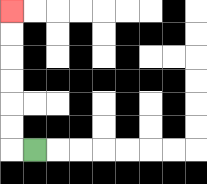{'start': '[1, 6]', 'end': '[0, 0]', 'path_directions': 'L,U,U,U,U,U,U', 'path_coordinates': '[[1, 6], [0, 6], [0, 5], [0, 4], [0, 3], [0, 2], [0, 1], [0, 0]]'}